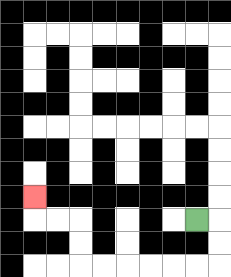{'start': '[8, 9]', 'end': '[1, 8]', 'path_directions': 'R,D,D,L,L,L,L,L,L,U,U,L,L,U', 'path_coordinates': '[[8, 9], [9, 9], [9, 10], [9, 11], [8, 11], [7, 11], [6, 11], [5, 11], [4, 11], [3, 11], [3, 10], [3, 9], [2, 9], [1, 9], [1, 8]]'}